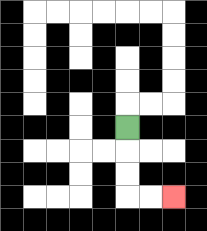{'start': '[5, 5]', 'end': '[7, 8]', 'path_directions': 'D,D,D,R,R', 'path_coordinates': '[[5, 5], [5, 6], [5, 7], [5, 8], [6, 8], [7, 8]]'}